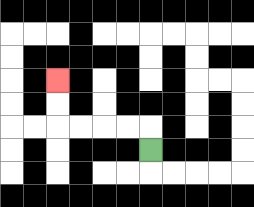{'start': '[6, 6]', 'end': '[2, 3]', 'path_directions': 'U,L,L,L,L,U,U', 'path_coordinates': '[[6, 6], [6, 5], [5, 5], [4, 5], [3, 5], [2, 5], [2, 4], [2, 3]]'}